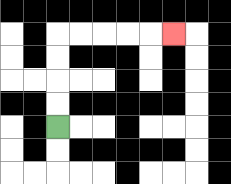{'start': '[2, 5]', 'end': '[7, 1]', 'path_directions': 'U,U,U,U,R,R,R,R,R', 'path_coordinates': '[[2, 5], [2, 4], [2, 3], [2, 2], [2, 1], [3, 1], [4, 1], [5, 1], [6, 1], [7, 1]]'}